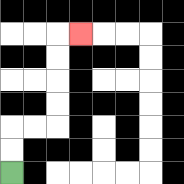{'start': '[0, 7]', 'end': '[3, 1]', 'path_directions': 'U,U,R,R,U,U,U,U,R', 'path_coordinates': '[[0, 7], [0, 6], [0, 5], [1, 5], [2, 5], [2, 4], [2, 3], [2, 2], [2, 1], [3, 1]]'}